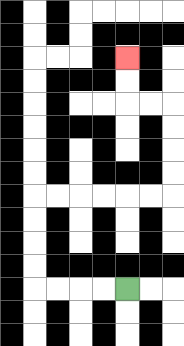{'start': '[5, 12]', 'end': '[5, 2]', 'path_directions': 'L,L,L,L,U,U,U,U,R,R,R,R,R,R,U,U,U,U,L,L,U,U', 'path_coordinates': '[[5, 12], [4, 12], [3, 12], [2, 12], [1, 12], [1, 11], [1, 10], [1, 9], [1, 8], [2, 8], [3, 8], [4, 8], [5, 8], [6, 8], [7, 8], [7, 7], [7, 6], [7, 5], [7, 4], [6, 4], [5, 4], [5, 3], [5, 2]]'}